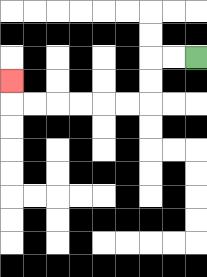{'start': '[8, 2]', 'end': '[0, 3]', 'path_directions': 'L,L,D,D,L,L,L,L,L,L,U', 'path_coordinates': '[[8, 2], [7, 2], [6, 2], [6, 3], [6, 4], [5, 4], [4, 4], [3, 4], [2, 4], [1, 4], [0, 4], [0, 3]]'}